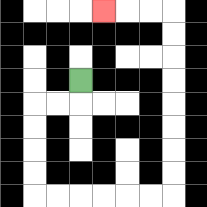{'start': '[3, 3]', 'end': '[4, 0]', 'path_directions': 'D,L,L,D,D,D,D,R,R,R,R,R,R,U,U,U,U,U,U,U,U,L,L,L', 'path_coordinates': '[[3, 3], [3, 4], [2, 4], [1, 4], [1, 5], [1, 6], [1, 7], [1, 8], [2, 8], [3, 8], [4, 8], [5, 8], [6, 8], [7, 8], [7, 7], [7, 6], [7, 5], [7, 4], [7, 3], [7, 2], [7, 1], [7, 0], [6, 0], [5, 0], [4, 0]]'}